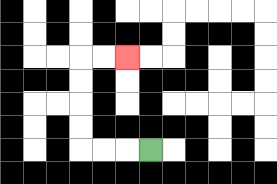{'start': '[6, 6]', 'end': '[5, 2]', 'path_directions': 'L,L,L,U,U,U,U,R,R', 'path_coordinates': '[[6, 6], [5, 6], [4, 6], [3, 6], [3, 5], [3, 4], [3, 3], [3, 2], [4, 2], [5, 2]]'}